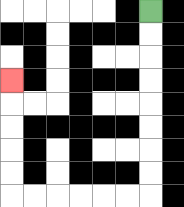{'start': '[6, 0]', 'end': '[0, 3]', 'path_directions': 'D,D,D,D,D,D,D,D,L,L,L,L,L,L,U,U,U,U,U', 'path_coordinates': '[[6, 0], [6, 1], [6, 2], [6, 3], [6, 4], [6, 5], [6, 6], [6, 7], [6, 8], [5, 8], [4, 8], [3, 8], [2, 8], [1, 8], [0, 8], [0, 7], [0, 6], [0, 5], [0, 4], [0, 3]]'}